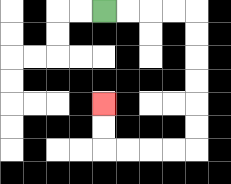{'start': '[4, 0]', 'end': '[4, 4]', 'path_directions': 'R,R,R,R,D,D,D,D,D,D,L,L,L,L,U,U', 'path_coordinates': '[[4, 0], [5, 0], [6, 0], [7, 0], [8, 0], [8, 1], [8, 2], [8, 3], [8, 4], [8, 5], [8, 6], [7, 6], [6, 6], [5, 6], [4, 6], [4, 5], [4, 4]]'}